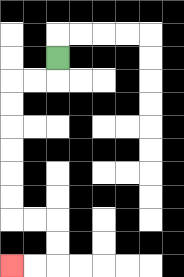{'start': '[2, 2]', 'end': '[0, 11]', 'path_directions': 'D,L,L,D,D,D,D,D,D,R,R,D,D,L,L', 'path_coordinates': '[[2, 2], [2, 3], [1, 3], [0, 3], [0, 4], [0, 5], [0, 6], [0, 7], [0, 8], [0, 9], [1, 9], [2, 9], [2, 10], [2, 11], [1, 11], [0, 11]]'}